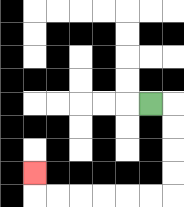{'start': '[6, 4]', 'end': '[1, 7]', 'path_directions': 'R,D,D,D,D,L,L,L,L,L,L,U', 'path_coordinates': '[[6, 4], [7, 4], [7, 5], [7, 6], [7, 7], [7, 8], [6, 8], [5, 8], [4, 8], [3, 8], [2, 8], [1, 8], [1, 7]]'}